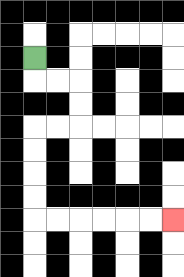{'start': '[1, 2]', 'end': '[7, 9]', 'path_directions': 'D,R,R,D,D,L,L,D,D,D,D,R,R,R,R,R,R', 'path_coordinates': '[[1, 2], [1, 3], [2, 3], [3, 3], [3, 4], [3, 5], [2, 5], [1, 5], [1, 6], [1, 7], [1, 8], [1, 9], [2, 9], [3, 9], [4, 9], [5, 9], [6, 9], [7, 9]]'}